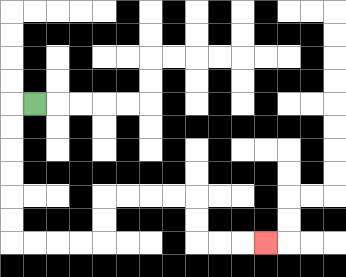{'start': '[1, 4]', 'end': '[11, 10]', 'path_directions': 'L,D,D,D,D,D,D,R,R,R,R,U,U,R,R,R,R,D,D,R,R,R', 'path_coordinates': '[[1, 4], [0, 4], [0, 5], [0, 6], [0, 7], [0, 8], [0, 9], [0, 10], [1, 10], [2, 10], [3, 10], [4, 10], [4, 9], [4, 8], [5, 8], [6, 8], [7, 8], [8, 8], [8, 9], [8, 10], [9, 10], [10, 10], [11, 10]]'}